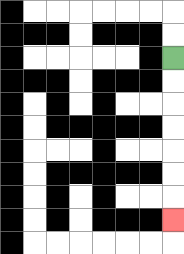{'start': '[7, 2]', 'end': '[7, 9]', 'path_directions': 'D,D,D,D,D,D,D', 'path_coordinates': '[[7, 2], [7, 3], [7, 4], [7, 5], [7, 6], [7, 7], [7, 8], [7, 9]]'}